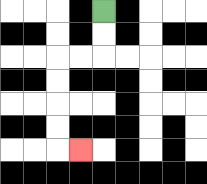{'start': '[4, 0]', 'end': '[3, 6]', 'path_directions': 'D,D,L,L,D,D,D,D,R', 'path_coordinates': '[[4, 0], [4, 1], [4, 2], [3, 2], [2, 2], [2, 3], [2, 4], [2, 5], [2, 6], [3, 6]]'}